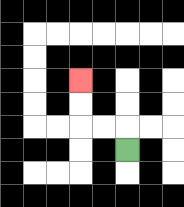{'start': '[5, 6]', 'end': '[3, 3]', 'path_directions': 'U,L,L,U,U', 'path_coordinates': '[[5, 6], [5, 5], [4, 5], [3, 5], [3, 4], [3, 3]]'}